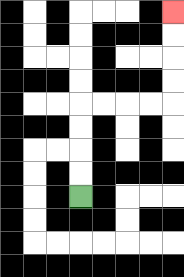{'start': '[3, 8]', 'end': '[7, 0]', 'path_directions': 'U,U,U,U,R,R,R,R,U,U,U,U', 'path_coordinates': '[[3, 8], [3, 7], [3, 6], [3, 5], [3, 4], [4, 4], [5, 4], [6, 4], [7, 4], [7, 3], [7, 2], [7, 1], [7, 0]]'}